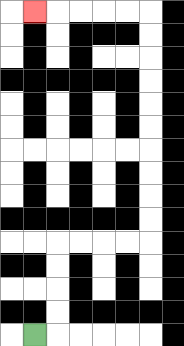{'start': '[1, 14]', 'end': '[1, 0]', 'path_directions': 'R,U,U,U,U,R,R,R,R,U,U,U,U,U,U,U,U,U,U,L,L,L,L,L', 'path_coordinates': '[[1, 14], [2, 14], [2, 13], [2, 12], [2, 11], [2, 10], [3, 10], [4, 10], [5, 10], [6, 10], [6, 9], [6, 8], [6, 7], [6, 6], [6, 5], [6, 4], [6, 3], [6, 2], [6, 1], [6, 0], [5, 0], [4, 0], [3, 0], [2, 0], [1, 0]]'}